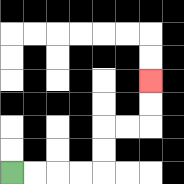{'start': '[0, 7]', 'end': '[6, 3]', 'path_directions': 'R,R,R,R,U,U,R,R,U,U', 'path_coordinates': '[[0, 7], [1, 7], [2, 7], [3, 7], [4, 7], [4, 6], [4, 5], [5, 5], [6, 5], [6, 4], [6, 3]]'}